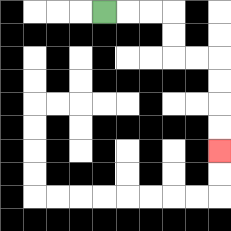{'start': '[4, 0]', 'end': '[9, 6]', 'path_directions': 'R,R,R,D,D,R,R,D,D,D,D', 'path_coordinates': '[[4, 0], [5, 0], [6, 0], [7, 0], [7, 1], [7, 2], [8, 2], [9, 2], [9, 3], [9, 4], [9, 5], [9, 6]]'}